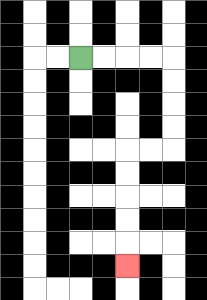{'start': '[3, 2]', 'end': '[5, 11]', 'path_directions': 'R,R,R,R,D,D,D,D,L,L,D,D,D,D,D', 'path_coordinates': '[[3, 2], [4, 2], [5, 2], [6, 2], [7, 2], [7, 3], [7, 4], [7, 5], [7, 6], [6, 6], [5, 6], [5, 7], [5, 8], [5, 9], [5, 10], [5, 11]]'}